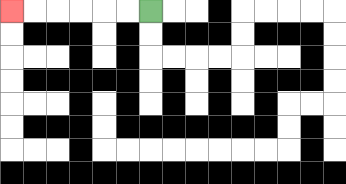{'start': '[6, 0]', 'end': '[0, 0]', 'path_directions': 'L,L,L,L,L,L', 'path_coordinates': '[[6, 0], [5, 0], [4, 0], [3, 0], [2, 0], [1, 0], [0, 0]]'}